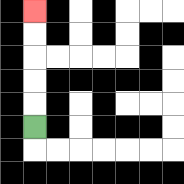{'start': '[1, 5]', 'end': '[1, 0]', 'path_directions': 'U,U,U,U,U', 'path_coordinates': '[[1, 5], [1, 4], [1, 3], [1, 2], [1, 1], [1, 0]]'}